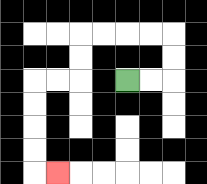{'start': '[5, 3]', 'end': '[2, 7]', 'path_directions': 'R,R,U,U,L,L,L,L,D,D,L,L,D,D,D,D,R', 'path_coordinates': '[[5, 3], [6, 3], [7, 3], [7, 2], [7, 1], [6, 1], [5, 1], [4, 1], [3, 1], [3, 2], [3, 3], [2, 3], [1, 3], [1, 4], [1, 5], [1, 6], [1, 7], [2, 7]]'}